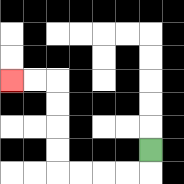{'start': '[6, 6]', 'end': '[0, 3]', 'path_directions': 'D,L,L,L,L,U,U,U,U,L,L', 'path_coordinates': '[[6, 6], [6, 7], [5, 7], [4, 7], [3, 7], [2, 7], [2, 6], [2, 5], [2, 4], [2, 3], [1, 3], [0, 3]]'}